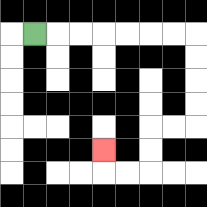{'start': '[1, 1]', 'end': '[4, 6]', 'path_directions': 'R,R,R,R,R,R,R,D,D,D,D,L,L,D,D,L,L,U', 'path_coordinates': '[[1, 1], [2, 1], [3, 1], [4, 1], [5, 1], [6, 1], [7, 1], [8, 1], [8, 2], [8, 3], [8, 4], [8, 5], [7, 5], [6, 5], [6, 6], [6, 7], [5, 7], [4, 7], [4, 6]]'}